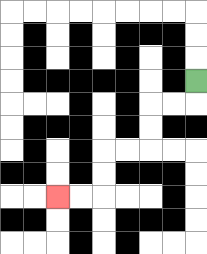{'start': '[8, 3]', 'end': '[2, 8]', 'path_directions': 'D,L,L,D,D,L,L,D,D,L,L', 'path_coordinates': '[[8, 3], [8, 4], [7, 4], [6, 4], [6, 5], [6, 6], [5, 6], [4, 6], [4, 7], [4, 8], [3, 8], [2, 8]]'}